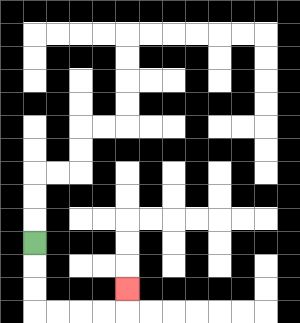{'start': '[1, 10]', 'end': '[5, 12]', 'path_directions': 'D,D,D,R,R,R,R,U', 'path_coordinates': '[[1, 10], [1, 11], [1, 12], [1, 13], [2, 13], [3, 13], [4, 13], [5, 13], [5, 12]]'}